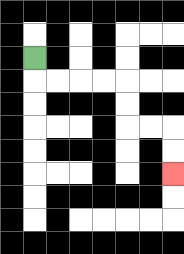{'start': '[1, 2]', 'end': '[7, 7]', 'path_directions': 'D,R,R,R,R,D,D,R,R,D,D', 'path_coordinates': '[[1, 2], [1, 3], [2, 3], [3, 3], [4, 3], [5, 3], [5, 4], [5, 5], [6, 5], [7, 5], [7, 6], [7, 7]]'}